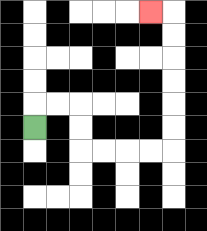{'start': '[1, 5]', 'end': '[6, 0]', 'path_directions': 'U,R,R,D,D,R,R,R,R,U,U,U,U,U,U,L', 'path_coordinates': '[[1, 5], [1, 4], [2, 4], [3, 4], [3, 5], [3, 6], [4, 6], [5, 6], [6, 6], [7, 6], [7, 5], [7, 4], [7, 3], [7, 2], [7, 1], [7, 0], [6, 0]]'}